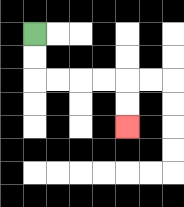{'start': '[1, 1]', 'end': '[5, 5]', 'path_directions': 'D,D,R,R,R,R,D,D', 'path_coordinates': '[[1, 1], [1, 2], [1, 3], [2, 3], [3, 3], [4, 3], [5, 3], [5, 4], [5, 5]]'}